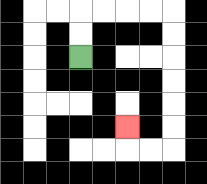{'start': '[3, 2]', 'end': '[5, 5]', 'path_directions': 'U,U,R,R,R,R,D,D,D,D,D,D,L,L,U', 'path_coordinates': '[[3, 2], [3, 1], [3, 0], [4, 0], [5, 0], [6, 0], [7, 0], [7, 1], [7, 2], [7, 3], [7, 4], [7, 5], [7, 6], [6, 6], [5, 6], [5, 5]]'}